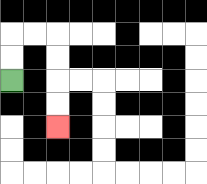{'start': '[0, 3]', 'end': '[2, 5]', 'path_directions': 'U,U,R,R,D,D,D,D', 'path_coordinates': '[[0, 3], [0, 2], [0, 1], [1, 1], [2, 1], [2, 2], [2, 3], [2, 4], [2, 5]]'}